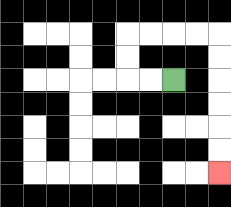{'start': '[7, 3]', 'end': '[9, 7]', 'path_directions': 'L,L,U,U,R,R,R,R,D,D,D,D,D,D', 'path_coordinates': '[[7, 3], [6, 3], [5, 3], [5, 2], [5, 1], [6, 1], [7, 1], [8, 1], [9, 1], [9, 2], [9, 3], [9, 4], [9, 5], [9, 6], [9, 7]]'}